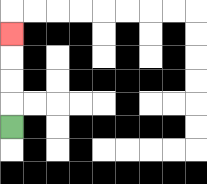{'start': '[0, 5]', 'end': '[0, 1]', 'path_directions': 'U,U,U,U', 'path_coordinates': '[[0, 5], [0, 4], [0, 3], [0, 2], [0, 1]]'}